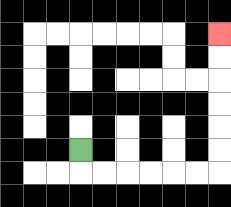{'start': '[3, 6]', 'end': '[9, 1]', 'path_directions': 'D,R,R,R,R,R,R,U,U,U,U,U,U', 'path_coordinates': '[[3, 6], [3, 7], [4, 7], [5, 7], [6, 7], [7, 7], [8, 7], [9, 7], [9, 6], [9, 5], [9, 4], [9, 3], [9, 2], [9, 1]]'}